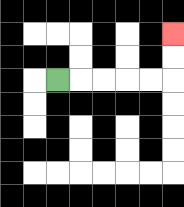{'start': '[2, 3]', 'end': '[7, 1]', 'path_directions': 'R,R,R,R,R,U,U', 'path_coordinates': '[[2, 3], [3, 3], [4, 3], [5, 3], [6, 3], [7, 3], [7, 2], [7, 1]]'}